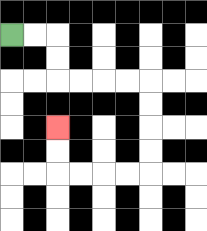{'start': '[0, 1]', 'end': '[2, 5]', 'path_directions': 'R,R,D,D,R,R,R,R,D,D,D,D,L,L,L,L,U,U', 'path_coordinates': '[[0, 1], [1, 1], [2, 1], [2, 2], [2, 3], [3, 3], [4, 3], [5, 3], [6, 3], [6, 4], [6, 5], [6, 6], [6, 7], [5, 7], [4, 7], [3, 7], [2, 7], [2, 6], [2, 5]]'}